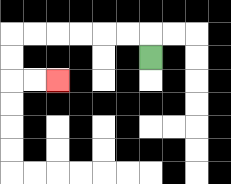{'start': '[6, 2]', 'end': '[2, 3]', 'path_directions': 'U,L,L,L,L,L,L,D,D,R,R', 'path_coordinates': '[[6, 2], [6, 1], [5, 1], [4, 1], [3, 1], [2, 1], [1, 1], [0, 1], [0, 2], [0, 3], [1, 3], [2, 3]]'}